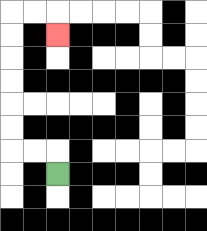{'start': '[2, 7]', 'end': '[2, 1]', 'path_directions': 'U,L,L,U,U,U,U,U,U,R,R,D', 'path_coordinates': '[[2, 7], [2, 6], [1, 6], [0, 6], [0, 5], [0, 4], [0, 3], [0, 2], [0, 1], [0, 0], [1, 0], [2, 0], [2, 1]]'}